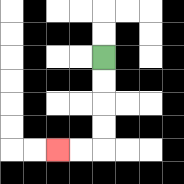{'start': '[4, 2]', 'end': '[2, 6]', 'path_directions': 'D,D,D,D,L,L', 'path_coordinates': '[[4, 2], [4, 3], [4, 4], [4, 5], [4, 6], [3, 6], [2, 6]]'}